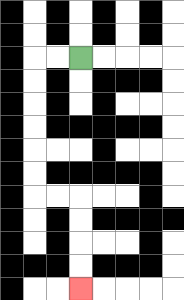{'start': '[3, 2]', 'end': '[3, 12]', 'path_directions': 'L,L,D,D,D,D,D,D,R,R,D,D,D,D', 'path_coordinates': '[[3, 2], [2, 2], [1, 2], [1, 3], [1, 4], [1, 5], [1, 6], [1, 7], [1, 8], [2, 8], [3, 8], [3, 9], [3, 10], [3, 11], [3, 12]]'}